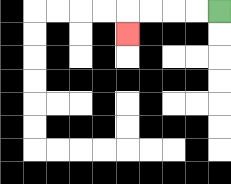{'start': '[9, 0]', 'end': '[5, 1]', 'path_directions': 'L,L,L,L,D', 'path_coordinates': '[[9, 0], [8, 0], [7, 0], [6, 0], [5, 0], [5, 1]]'}